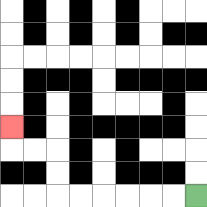{'start': '[8, 8]', 'end': '[0, 5]', 'path_directions': 'L,L,L,L,L,L,U,U,L,L,U', 'path_coordinates': '[[8, 8], [7, 8], [6, 8], [5, 8], [4, 8], [3, 8], [2, 8], [2, 7], [2, 6], [1, 6], [0, 6], [0, 5]]'}